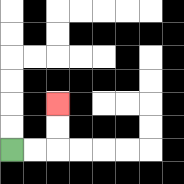{'start': '[0, 6]', 'end': '[2, 4]', 'path_directions': 'R,R,U,U', 'path_coordinates': '[[0, 6], [1, 6], [2, 6], [2, 5], [2, 4]]'}